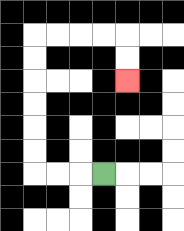{'start': '[4, 7]', 'end': '[5, 3]', 'path_directions': 'L,L,L,U,U,U,U,U,U,R,R,R,R,D,D', 'path_coordinates': '[[4, 7], [3, 7], [2, 7], [1, 7], [1, 6], [1, 5], [1, 4], [1, 3], [1, 2], [1, 1], [2, 1], [3, 1], [4, 1], [5, 1], [5, 2], [5, 3]]'}